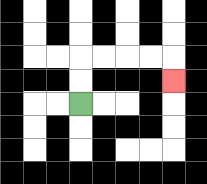{'start': '[3, 4]', 'end': '[7, 3]', 'path_directions': 'U,U,R,R,R,R,D', 'path_coordinates': '[[3, 4], [3, 3], [3, 2], [4, 2], [5, 2], [6, 2], [7, 2], [7, 3]]'}